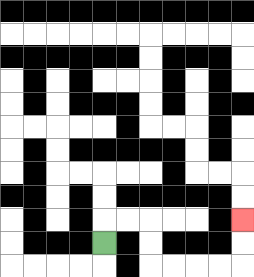{'start': '[4, 10]', 'end': '[10, 9]', 'path_directions': 'U,R,R,D,D,R,R,R,R,U,U', 'path_coordinates': '[[4, 10], [4, 9], [5, 9], [6, 9], [6, 10], [6, 11], [7, 11], [8, 11], [9, 11], [10, 11], [10, 10], [10, 9]]'}